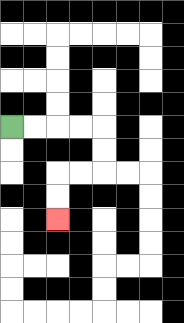{'start': '[0, 5]', 'end': '[2, 9]', 'path_directions': 'R,R,R,R,D,D,L,L,D,D', 'path_coordinates': '[[0, 5], [1, 5], [2, 5], [3, 5], [4, 5], [4, 6], [4, 7], [3, 7], [2, 7], [2, 8], [2, 9]]'}